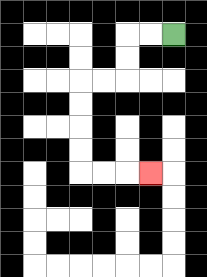{'start': '[7, 1]', 'end': '[6, 7]', 'path_directions': 'L,L,D,D,L,L,D,D,D,D,R,R,R', 'path_coordinates': '[[7, 1], [6, 1], [5, 1], [5, 2], [5, 3], [4, 3], [3, 3], [3, 4], [3, 5], [3, 6], [3, 7], [4, 7], [5, 7], [6, 7]]'}